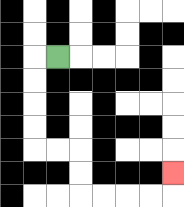{'start': '[2, 2]', 'end': '[7, 7]', 'path_directions': 'L,D,D,D,D,R,R,D,D,R,R,R,R,U', 'path_coordinates': '[[2, 2], [1, 2], [1, 3], [1, 4], [1, 5], [1, 6], [2, 6], [3, 6], [3, 7], [3, 8], [4, 8], [5, 8], [6, 8], [7, 8], [7, 7]]'}